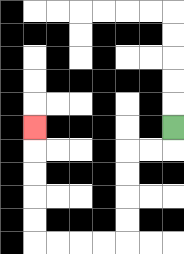{'start': '[7, 5]', 'end': '[1, 5]', 'path_directions': 'D,L,L,D,D,D,D,L,L,L,L,U,U,U,U,U', 'path_coordinates': '[[7, 5], [7, 6], [6, 6], [5, 6], [5, 7], [5, 8], [5, 9], [5, 10], [4, 10], [3, 10], [2, 10], [1, 10], [1, 9], [1, 8], [1, 7], [1, 6], [1, 5]]'}